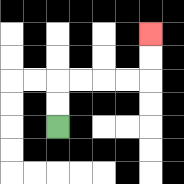{'start': '[2, 5]', 'end': '[6, 1]', 'path_directions': 'U,U,R,R,R,R,U,U', 'path_coordinates': '[[2, 5], [2, 4], [2, 3], [3, 3], [4, 3], [5, 3], [6, 3], [6, 2], [6, 1]]'}